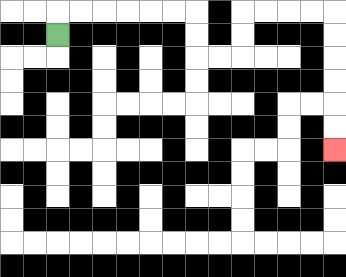{'start': '[2, 1]', 'end': '[14, 6]', 'path_directions': 'U,R,R,R,R,R,R,D,D,R,R,U,U,R,R,R,R,D,D,D,D,D,D', 'path_coordinates': '[[2, 1], [2, 0], [3, 0], [4, 0], [5, 0], [6, 0], [7, 0], [8, 0], [8, 1], [8, 2], [9, 2], [10, 2], [10, 1], [10, 0], [11, 0], [12, 0], [13, 0], [14, 0], [14, 1], [14, 2], [14, 3], [14, 4], [14, 5], [14, 6]]'}